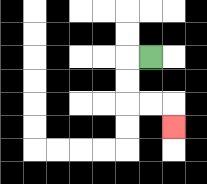{'start': '[6, 2]', 'end': '[7, 5]', 'path_directions': 'L,D,D,R,R,D', 'path_coordinates': '[[6, 2], [5, 2], [5, 3], [5, 4], [6, 4], [7, 4], [7, 5]]'}